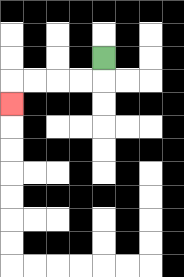{'start': '[4, 2]', 'end': '[0, 4]', 'path_directions': 'D,L,L,L,L,D', 'path_coordinates': '[[4, 2], [4, 3], [3, 3], [2, 3], [1, 3], [0, 3], [0, 4]]'}